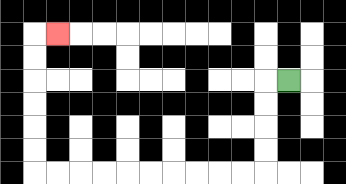{'start': '[12, 3]', 'end': '[2, 1]', 'path_directions': 'L,D,D,D,D,L,L,L,L,L,L,L,L,L,L,U,U,U,U,U,U,R', 'path_coordinates': '[[12, 3], [11, 3], [11, 4], [11, 5], [11, 6], [11, 7], [10, 7], [9, 7], [8, 7], [7, 7], [6, 7], [5, 7], [4, 7], [3, 7], [2, 7], [1, 7], [1, 6], [1, 5], [1, 4], [1, 3], [1, 2], [1, 1], [2, 1]]'}